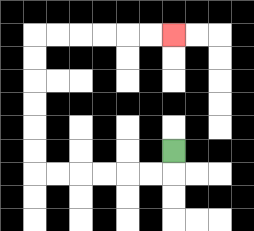{'start': '[7, 6]', 'end': '[7, 1]', 'path_directions': 'D,L,L,L,L,L,L,U,U,U,U,U,U,R,R,R,R,R,R', 'path_coordinates': '[[7, 6], [7, 7], [6, 7], [5, 7], [4, 7], [3, 7], [2, 7], [1, 7], [1, 6], [1, 5], [1, 4], [1, 3], [1, 2], [1, 1], [2, 1], [3, 1], [4, 1], [5, 1], [6, 1], [7, 1]]'}